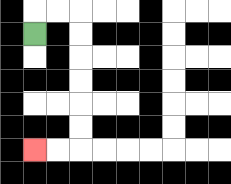{'start': '[1, 1]', 'end': '[1, 6]', 'path_directions': 'U,R,R,D,D,D,D,D,D,L,L', 'path_coordinates': '[[1, 1], [1, 0], [2, 0], [3, 0], [3, 1], [3, 2], [3, 3], [3, 4], [3, 5], [3, 6], [2, 6], [1, 6]]'}